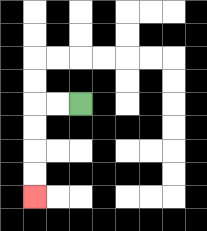{'start': '[3, 4]', 'end': '[1, 8]', 'path_directions': 'L,L,D,D,D,D', 'path_coordinates': '[[3, 4], [2, 4], [1, 4], [1, 5], [1, 6], [1, 7], [1, 8]]'}